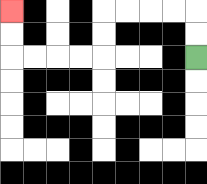{'start': '[8, 2]', 'end': '[0, 0]', 'path_directions': 'U,U,L,L,L,L,D,D,L,L,L,L,U,U', 'path_coordinates': '[[8, 2], [8, 1], [8, 0], [7, 0], [6, 0], [5, 0], [4, 0], [4, 1], [4, 2], [3, 2], [2, 2], [1, 2], [0, 2], [0, 1], [0, 0]]'}